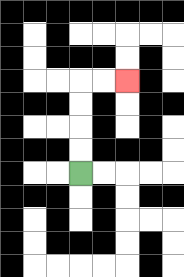{'start': '[3, 7]', 'end': '[5, 3]', 'path_directions': 'U,U,U,U,R,R', 'path_coordinates': '[[3, 7], [3, 6], [3, 5], [3, 4], [3, 3], [4, 3], [5, 3]]'}